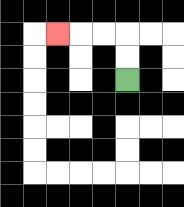{'start': '[5, 3]', 'end': '[2, 1]', 'path_directions': 'U,U,L,L,L', 'path_coordinates': '[[5, 3], [5, 2], [5, 1], [4, 1], [3, 1], [2, 1]]'}